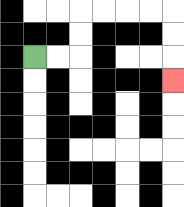{'start': '[1, 2]', 'end': '[7, 3]', 'path_directions': 'R,R,U,U,R,R,R,R,D,D,D', 'path_coordinates': '[[1, 2], [2, 2], [3, 2], [3, 1], [3, 0], [4, 0], [5, 0], [6, 0], [7, 0], [7, 1], [7, 2], [7, 3]]'}